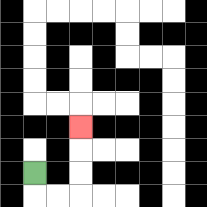{'start': '[1, 7]', 'end': '[3, 5]', 'path_directions': 'D,R,R,U,U,U', 'path_coordinates': '[[1, 7], [1, 8], [2, 8], [3, 8], [3, 7], [3, 6], [3, 5]]'}